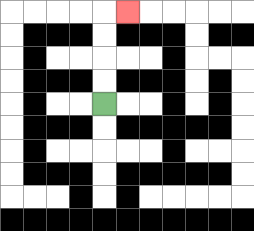{'start': '[4, 4]', 'end': '[5, 0]', 'path_directions': 'U,U,U,U,R', 'path_coordinates': '[[4, 4], [4, 3], [4, 2], [4, 1], [4, 0], [5, 0]]'}